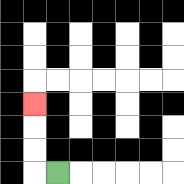{'start': '[2, 7]', 'end': '[1, 4]', 'path_directions': 'L,U,U,U', 'path_coordinates': '[[2, 7], [1, 7], [1, 6], [1, 5], [1, 4]]'}